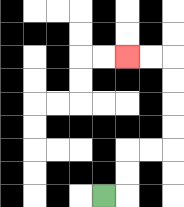{'start': '[4, 8]', 'end': '[5, 2]', 'path_directions': 'R,U,U,R,R,U,U,U,U,L,L', 'path_coordinates': '[[4, 8], [5, 8], [5, 7], [5, 6], [6, 6], [7, 6], [7, 5], [7, 4], [7, 3], [7, 2], [6, 2], [5, 2]]'}